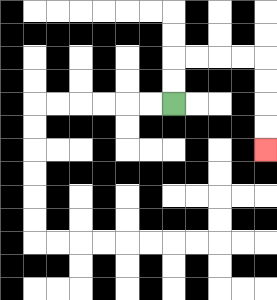{'start': '[7, 4]', 'end': '[11, 6]', 'path_directions': 'U,U,R,R,R,R,D,D,D,D', 'path_coordinates': '[[7, 4], [7, 3], [7, 2], [8, 2], [9, 2], [10, 2], [11, 2], [11, 3], [11, 4], [11, 5], [11, 6]]'}